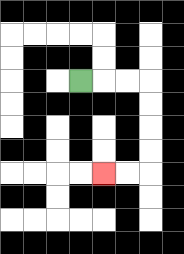{'start': '[3, 3]', 'end': '[4, 7]', 'path_directions': 'R,R,R,D,D,D,D,L,L', 'path_coordinates': '[[3, 3], [4, 3], [5, 3], [6, 3], [6, 4], [6, 5], [6, 6], [6, 7], [5, 7], [4, 7]]'}